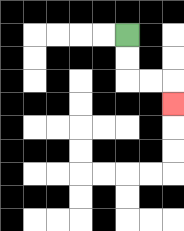{'start': '[5, 1]', 'end': '[7, 4]', 'path_directions': 'D,D,R,R,D', 'path_coordinates': '[[5, 1], [5, 2], [5, 3], [6, 3], [7, 3], [7, 4]]'}